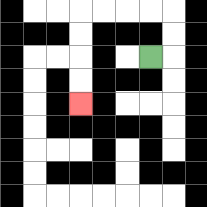{'start': '[6, 2]', 'end': '[3, 4]', 'path_directions': 'R,U,U,L,L,L,L,D,D,D,D', 'path_coordinates': '[[6, 2], [7, 2], [7, 1], [7, 0], [6, 0], [5, 0], [4, 0], [3, 0], [3, 1], [3, 2], [3, 3], [3, 4]]'}